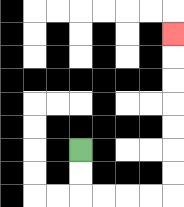{'start': '[3, 6]', 'end': '[7, 1]', 'path_directions': 'D,D,R,R,R,R,U,U,U,U,U,U,U', 'path_coordinates': '[[3, 6], [3, 7], [3, 8], [4, 8], [5, 8], [6, 8], [7, 8], [7, 7], [7, 6], [7, 5], [7, 4], [7, 3], [7, 2], [7, 1]]'}